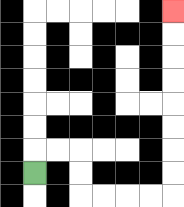{'start': '[1, 7]', 'end': '[7, 0]', 'path_directions': 'U,R,R,D,D,R,R,R,R,U,U,U,U,U,U,U,U', 'path_coordinates': '[[1, 7], [1, 6], [2, 6], [3, 6], [3, 7], [3, 8], [4, 8], [5, 8], [6, 8], [7, 8], [7, 7], [7, 6], [7, 5], [7, 4], [7, 3], [7, 2], [7, 1], [7, 0]]'}